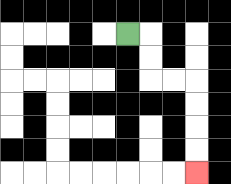{'start': '[5, 1]', 'end': '[8, 7]', 'path_directions': 'R,D,D,R,R,D,D,D,D', 'path_coordinates': '[[5, 1], [6, 1], [6, 2], [6, 3], [7, 3], [8, 3], [8, 4], [8, 5], [8, 6], [8, 7]]'}